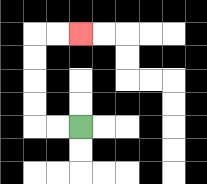{'start': '[3, 5]', 'end': '[3, 1]', 'path_directions': 'L,L,U,U,U,U,R,R', 'path_coordinates': '[[3, 5], [2, 5], [1, 5], [1, 4], [1, 3], [1, 2], [1, 1], [2, 1], [3, 1]]'}